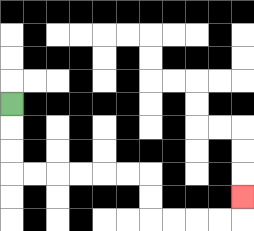{'start': '[0, 4]', 'end': '[10, 8]', 'path_directions': 'D,D,D,R,R,R,R,R,R,D,D,R,R,R,R,U', 'path_coordinates': '[[0, 4], [0, 5], [0, 6], [0, 7], [1, 7], [2, 7], [3, 7], [4, 7], [5, 7], [6, 7], [6, 8], [6, 9], [7, 9], [8, 9], [9, 9], [10, 9], [10, 8]]'}